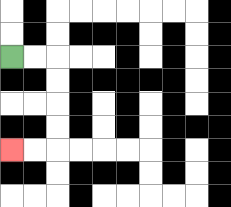{'start': '[0, 2]', 'end': '[0, 6]', 'path_directions': 'R,R,D,D,D,D,L,L', 'path_coordinates': '[[0, 2], [1, 2], [2, 2], [2, 3], [2, 4], [2, 5], [2, 6], [1, 6], [0, 6]]'}